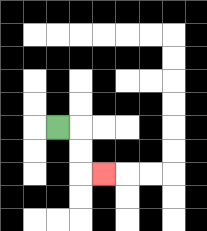{'start': '[2, 5]', 'end': '[4, 7]', 'path_directions': 'R,D,D,R', 'path_coordinates': '[[2, 5], [3, 5], [3, 6], [3, 7], [4, 7]]'}